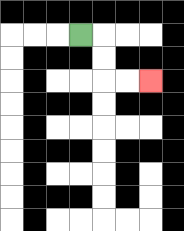{'start': '[3, 1]', 'end': '[6, 3]', 'path_directions': 'R,D,D,R,R', 'path_coordinates': '[[3, 1], [4, 1], [4, 2], [4, 3], [5, 3], [6, 3]]'}